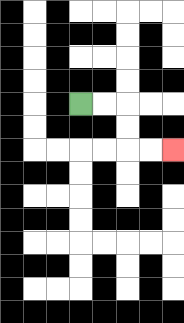{'start': '[3, 4]', 'end': '[7, 6]', 'path_directions': 'R,R,D,D,R,R', 'path_coordinates': '[[3, 4], [4, 4], [5, 4], [5, 5], [5, 6], [6, 6], [7, 6]]'}